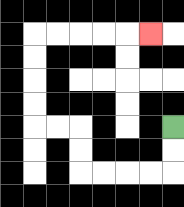{'start': '[7, 5]', 'end': '[6, 1]', 'path_directions': 'D,D,L,L,L,L,U,U,L,L,U,U,U,U,R,R,R,R,R', 'path_coordinates': '[[7, 5], [7, 6], [7, 7], [6, 7], [5, 7], [4, 7], [3, 7], [3, 6], [3, 5], [2, 5], [1, 5], [1, 4], [1, 3], [1, 2], [1, 1], [2, 1], [3, 1], [4, 1], [5, 1], [6, 1]]'}